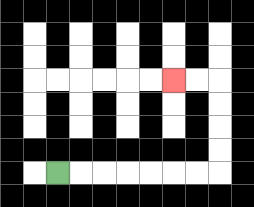{'start': '[2, 7]', 'end': '[7, 3]', 'path_directions': 'R,R,R,R,R,R,R,U,U,U,U,L,L', 'path_coordinates': '[[2, 7], [3, 7], [4, 7], [5, 7], [6, 7], [7, 7], [8, 7], [9, 7], [9, 6], [9, 5], [9, 4], [9, 3], [8, 3], [7, 3]]'}